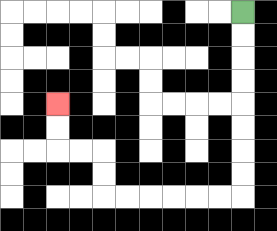{'start': '[10, 0]', 'end': '[2, 4]', 'path_directions': 'D,D,D,D,D,D,D,D,L,L,L,L,L,L,U,U,L,L,U,U', 'path_coordinates': '[[10, 0], [10, 1], [10, 2], [10, 3], [10, 4], [10, 5], [10, 6], [10, 7], [10, 8], [9, 8], [8, 8], [7, 8], [6, 8], [5, 8], [4, 8], [4, 7], [4, 6], [3, 6], [2, 6], [2, 5], [2, 4]]'}